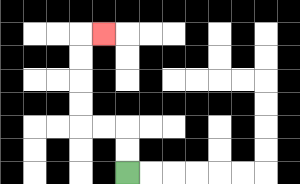{'start': '[5, 7]', 'end': '[4, 1]', 'path_directions': 'U,U,L,L,U,U,U,U,R', 'path_coordinates': '[[5, 7], [5, 6], [5, 5], [4, 5], [3, 5], [3, 4], [3, 3], [3, 2], [3, 1], [4, 1]]'}